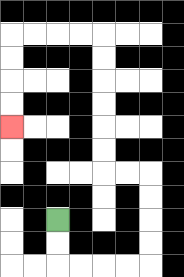{'start': '[2, 9]', 'end': '[0, 5]', 'path_directions': 'D,D,R,R,R,R,U,U,U,U,L,L,U,U,U,U,U,U,L,L,L,L,D,D,D,D', 'path_coordinates': '[[2, 9], [2, 10], [2, 11], [3, 11], [4, 11], [5, 11], [6, 11], [6, 10], [6, 9], [6, 8], [6, 7], [5, 7], [4, 7], [4, 6], [4, 5], [4, 4], [4, 3], [4, 2], [4, 1], [3, 1], [2, 1], [1, 1], [0, 1], [0, 2], [0, 3], [0, 4], [0, 5]]'}